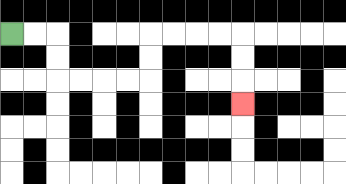{'start': '[0, 1]', 'end': '[10, 4]', 'path_directions': 'R,R,D,D,R,R,R,R,U,U,R,R,R,R,D,D,D', 'path_coordinates': '[[0, 1], [1, 1], [2, 1], [2, 2], [2, 3], [3, 3], [4, 3], [5, 3], [6, 3], [6, 2], [6, 1], [7, 1], [8, 1], [9, 1], [10, 1], [10, 2], [10, 3], [10, 4]]'}